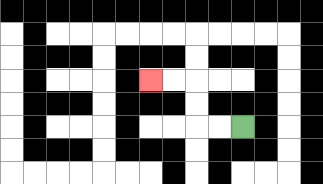{'start': '[10, 5]', 'end': '[6, 3]', 'path_directions': 'L,L,U,U,L,L', 'path_coordinates': '[[10, 5], [9, 5], [8, 5], [8, 4], [8, 3], [7, 3], [6, 3]]'}